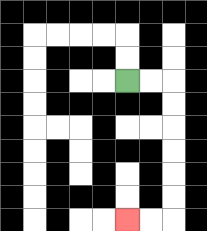{'start': '[5, 3]', 'end': '[5, 9]', 'path_directions': 'R,R,D,D,D,D,D,D,L,L', 'path_coordinates': '[[5, 3], [6, 3], [7, 3], [7, 4], [7, 5], [7, 6], [7, 7], [7, 8], [7, 9], [6, 9], [5, 9]]'}